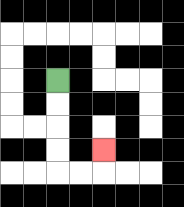{'start': '[2, 3]', 'end': '[4, 6]', 'path_directions': 'D,D,D,D,R,R,U', 'path_coordinates': '[[2, 3], [2, 4], [2, 5], [2, 6], [2, 7], [3, 7], [4, 7], [4, 6]]'}